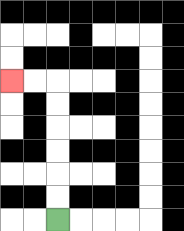{'start': '[2, 9]', 'end': '[0, 3]', 'path_directions': 'U,U,U,U,U,U,L,L', 'path_coordinates': '[[2, 9], [2, 8], [2, 7], [2, 6], [2, 5], [2, 4], [2, 3], [1, 3], [0, 3]]'}